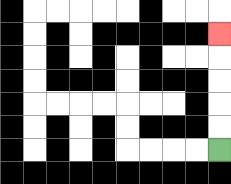{'start': '[9, 6]', 'end': '[9, 1]', 'path_directions': 'U,U,U,U,U', 'path_coordinates': '[[9, 6], [9, 5], [9, 4], [9, 3], [9, 2], [9, 1]]'}